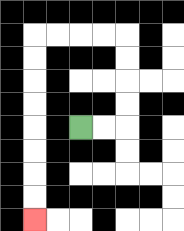{'start': '[3, 5]', 'end': '[1, 9]', 'path_directions': 'R,R,U,U,U,U,L,L,L,L,D,D,D,D,D,D,D,D', 'path_coordinates': '[[3, 5], [4, 5], [5, 5], [5, 4], [5, 3], [5, 2], [5, 1], [4, 1], [3, 1], [2, 1], [1, 1], [1, 2], [1, 3], [1, 4], [1, 5], [1, 6], [1, 7], [1, 8], [1, 9]]'}